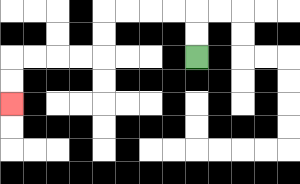{'start': '[8, 2]', 'end': '[0, 4]', 'path_directions': 'U,U,L,L,L,L,D,D,L,L,L,L,D,D', 'path_coordinates': '[[8, 2], [8, 1], [8, 0], [7, 0], [6, 0], [5, 0], [4, 0], [4, 1], [4, 2], [3, 2], [2, 2], [1, 2], [0, 2], [0, 3], [0, 4]]'}